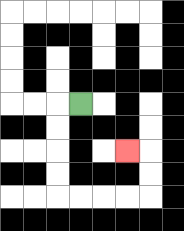{'start': '[3, 4]', 'end': '[5, 6]', 'path_directions': 'L,D,D,D,D,R,R,R,R,U,U,L', 'path_coordinates': '[[3, 4], [2, 4], [2, 5], [2, 6], [2, 7], [2, 8], [3, 8], [4, 8], [5, 8], [6, 8], [6, 7], [6, 6], [5, 6]]'}